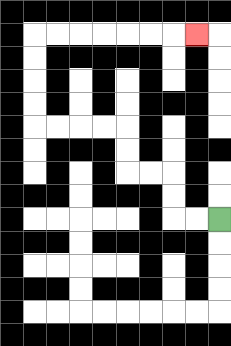{'start': '[9, 9]', 'end': '[8, 1]', 'path_directions': 'L,L,U,U,L,L,U,U,L,L,L,L,U,U,U,U,R,R,R,R,R,R,R', 'path_coordinates': '[[9, 9], [8, 9], [7, 9], [7, 8], [7, 7], [6, 7], [5, 7], [5, 6], [5, 5], [4, 5], [3, 5], [2, 5], [1, 5], [1, 4], [1, 3], [1, 2], [1, 1], [2, 1], [3, 1], [4, 1], [5, 1], [6, 1], [7, 1], [8, 1]]'}